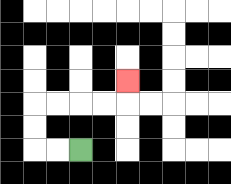{'start': '[3, 6]', 'end': '[5, 3]', 'path_directions': 'L,L,U,U,R,R,R,R,U', 'path_coordinates': '[[3, 6], [2, 6], [1, 6], [1, 5], [1, 4], [2, 4], [3, 4], [4, 4], [5, 4], [5, 3]]'}